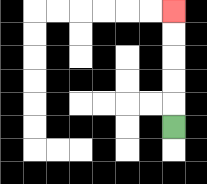{'start': '[7, 5]', 'end': '[7, 0]', 'path_directions': 'U,U,U,U,U', 'path_coordinates': '[[7, 5], [7, 4], [7, 3], [7, 2], [7, 1], [7, 0]]'}